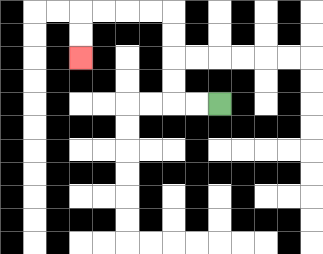{'start': '[9, 4]', 'end': '[3, 2]', 'path_directions': 'L,L,U,U,U,U,L,L,L,L,D,D', 'path_coordinates': '[[9, 4], [8, 4], [7, 4], [7, 3], [7, 2], [7, 1], [7, 0], [6, 0], [5, 0], [4, 0], [3, 0], [3, 1], [3, 2]]'}